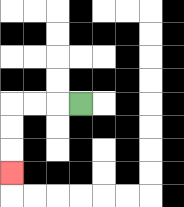{'start': '[3, 4]', 'end': '[0, 7]', 'path_directions': 'L,L,L,D,D,D', 'path_coordinates': '[[3, 4], [2, 4], [1, 4], [0, 4], [0, 5], [0, 6], [0, 7]]'}